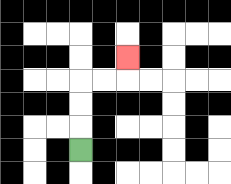{'start': '[3, 6]', 'end': '[5, 2]', 'path_directions': 'U,U,U,R,R,U', 'path_coordinates': '[[3, 6], [3, 5], [3, 4], [3, 3], [4, 3], [5, 3], [5, 2]]'}